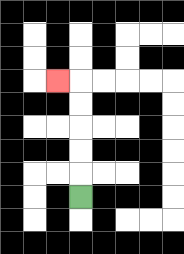{'start': '[3, 8]', 'end': '[2, 3]', 'path_directions': 'U,U,U,U,U,L', 'path_coordinates': '[[3, 8], [3, 7], [3, 6], [3, 5], [3, 4], [3, 3], [2, 3]]'}